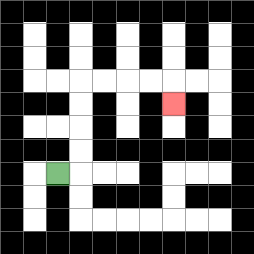{'start': '[2, 7]', 'end': '[7, 4]', 'path_directions': 'R,U,U,U,U,R,R,R,R,D', 'path_coordinates': '[[2, 7], [3, 7], [3, 6], [3, 5], [3, 4], [3, 3], [4, 3], [5, 3], [6, 3], [7, 3], [7, 4]]'}